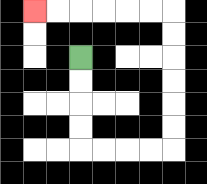{'start': '[3, 2]', 'end': '[1, 0]', 'path_directions': 'D,D,D,D,R,R,R,R,U,U,U,U,U,U,L,L,L,L,L,L', 'path_coordinates': '[[3, 2], [3, 3], [3, 4], [3, 5], [3, 6], [4, 6], [5, 6], [6, 6], [7, 6], [7, 5], [7, 4], [7, 3], [7, 2], [7, 1], [7, 0], [6, 0], [5, 0], [4, 0], [3, 0], [2, 0], [1, 0]]'}